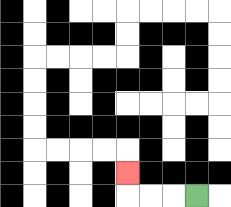{'start': '[8, 8]', 'end': '[5, 7]', 'path_directions': 'L,L,L,U', 'path_coordinates': '[[8, 8], [7, 8], [6, 8], [5, 8], [5, 7]]'}